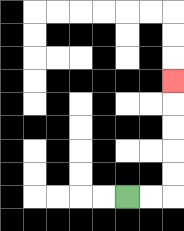{'start': '[5, 8]', 'end': '[7, 3]', 'path_directions': 'R,R,U,U,U,U,U', 'path_coordinates': '[[5, 8], [6, 8], [7, 8], [7, 7], [7, 6], [7, 5], [7, 4], [7, 3]]'}